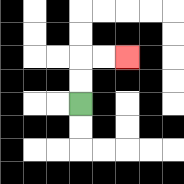{'start': '[3, 4]', 'end': '[5, 2]', 'path_directions': 'U,U,R,R', 'path_coordinates': '[[3, 4], [3, 3], [3, 2], [4, 2], [5, 2]]'}